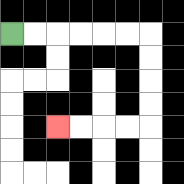{'start': '[0, 1]', 'end': '[2, 5]', 'path_directions': 'R,R,R,R,R,R,D,D,D,D,L,L,L,L', 'path_coordinates': '[[0, 1], [1, 1], [2, 1], [3, 1], [4, 1], [5, 1], [6, 1], [6, 2], [6, 3], [6, 4], [6, 5], [5, 5], [4, 5], [3, 5], [2, 5]]'}